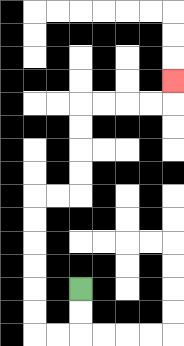{'start': '[3, 12]', 'end': '[7, 3]', 'path_directions': 'D,D,L,L,U,U,U,U,U,U,R,R,U,U,U,U,R,R,R,R,U', 'path_coordinates': '[[3, 12], [3, 13], [3, 14], [2, 14], [1, 14], [1, 13], [1, 12], [1, 11], [1, 10], [1, 9], [1, 8], [2, 8], [3, 8], [3, 7], [3, 6], [3, 5], [3, 4], [4, 4], [5, 4], [6, 4], [7, 4], [7, 3]]'}